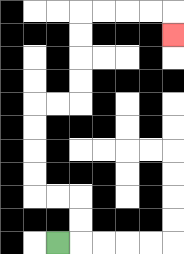{'start': '[2, 10]', 'end': '[7, 1]', 'path_directions': 'R,U,U,L,L,U,U,U,U,R,R,U,U,U,U,R,R,R,R,D', 'path_coordinates': '[[2, 10], [3, 10], [3, 9], [3, 8], [2, 8], [1, 8], [1, 7], [1, 6], [1, 5], [1, 4], [2, 4], [3, 4], [3, 3], [3, 2], [3, 1], [3, 0], [4, 0], [5, 0], [6, 0], [7, 0], [7, 1]]'}